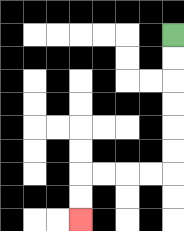{'start': '[7, 1]', 'end': '[3, 9]', 'path_directions': 'D,D,D,D,D,D,L,L,L,L,D,D', 'path_coordinates': '[[7, 1], [7, 2], [7, 3], [7, 4], [7, 5], [7, 6], [7, 7], [6, 7], [5, 7], [4, 7], [3, 7], [3, 8], [3, 9]]'}